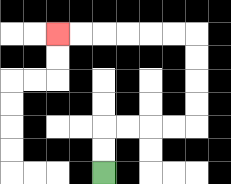{'start': '[4, 7]', 'end': '[2, 1]', 'path_directions': 'U,U,R,R,R,R,U,U,U,U,L,L,L,L,L,L', 'path_coordinates': '[[4, 7], [4, 6], [4, 5], [5, 5], [6, 5], [7, 5], [8, 5], [8, 4], [8, 3], [8, 2], [8, 1], [7, 1], [6, 1], [5, 1], [4, 1], [3, 1], [2, 1]]'}